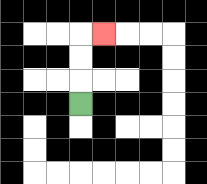{'start': '[3, 4]', 'end': '[4, 1]', 'path_directions': 'U,U,U,R', 'path_coordinates': '[[3, 4], [3, 3], [3, 2], [3, 1], [4, 1]]'}